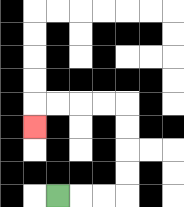{'start': '[2, 8]', 'end': '[1, 5]', 'path_directions': 'R,R,R,U,U,U,U,L,L,L,L,D', 'path_coordinates': '[[2, 8], [3, 8], [4, 8], [5, 8], [5, 7], [5, 6], [5, 5], [5, 4], [4, 4], [3, 4], [2, 4], [1, 4], [1, 5]]'}